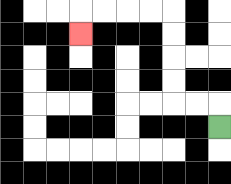{'start': '[9, 5]', 'end': '[3, 1]', 'path_directions': 'U,L,L,U,U,U,U,L,L,L,L,D', 'path_coordinates': '[[9, 5], [9, 4], [8, 4], [7, 4], [7, 3], [7, 2], [7, 1], [7, 0], [6, 0], [5, 0], [4, 0], [3, 0], [3, 1]]'}